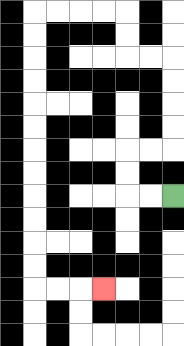{'start': '[7, 8]', 'end': '[4, 12]', 'path_directions': 'L,L,U,U,R,R,U,U,U,U,L,L,U,U,L,L,L,L,D,D,D,D,D,D,D,D,D,D,D,D,R,R,R', 'path_coordinates': '[[7, 8], [6, 8], [5, 8], [5, 7], [5, 6], [6, 6], [7, 6], [7, 5], [7, 4], [7, 3], [7, 2], [6, 2], [5, 2], [5, 1], [5, 0], [4, 0], [3, 0], [2, 0], [1, 0], [1, 1], [1, 2], [1, 3], [1, 4], [1, 5], [1, 6], [1, 7], [1, 8], [1, 9], [1, 10], [1, 11], [1, 12], [2, 12], [3, 12], [4, 12]]'}